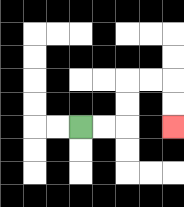{'start': '[3, 5]', 'end': '[7, 5]', 'path_directions': 'R,R,U,U,R,R,D,D', 'path_coordinates': '[[3, 5], [4, 5], [5, 5], [5, 4], [5, 3], [6, 3], [7, 3], [7, 4], [7, 5]]'}